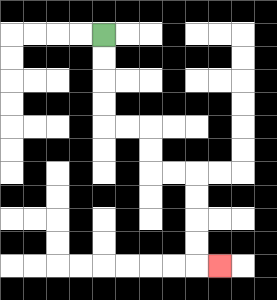{'start': '[4, 1]', 'end': '[9, 11]', 'path_directions': 'D,D,D,D,R,R,D,D,R,R,D,D,D,D,R', 'path_coordinates': '[[4, 1], [4, 2], [4, 3], [4, 4], [4, 5], [5, 5], [6, 5], [6, 6], [6, 7], [7, 7], [8, 7], [8, 8], [8, 9], [8, 10], [8, 11], [9, 11]]'}